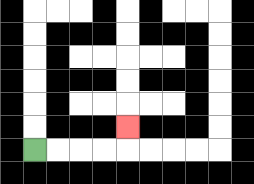{'start': '[1, 6]', 'end': '[5, 5]', 'path_directions': 'R,R,R,R,U', 'path_coordinates': '[[1, 6], [2, 6], [3, 6], [4, 6], [5, 6], [5, 5]]'}